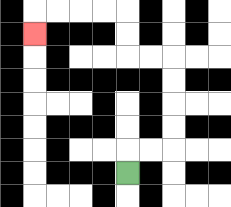{'start': '[5, 7]', 'end': '[1, 1]', 'path_directions': 'U,R,R,U,U,U,U,L,L,U,U,L,L,L,L,D', 'path_coordinates': '[[5, 7], [5, 6], [6, 6], [7, 6], [7, 5], [7, 4], [7, 3], [7, 2], [6, 2], [5, 2], [5, 1], [5, 0], [4, 0], [3, 0], [2, 0], [1, 0], [1, 1]]'}